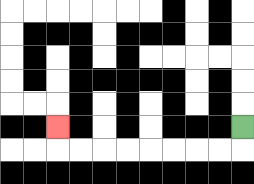{'start': '[10, 5]', 'end': '[2, 5]', 'path_directions': 'D,L,L,L,L,L,L,L,L,U', 'path_coordinates': '[[10, 5], [10, 6], [9, 6], [8, 6], [7, 6], [6, 6], [5, 6], [4, 6], [3, 6], [2, 6], [2, 5]]'}